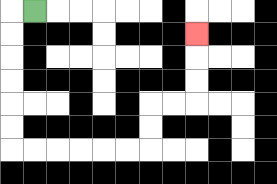{'start': '[1, 0]', 'end': '[8, 1]', 'path_directions': 'L,D,D,D,D,D,D,R,R,R,R,R,R,U,U,R,R,U,U,U', 'path_coordinates': '[[1, 0], [0, 0], [0, 1], [0, 2], [0, 3], [0, 4], [0, 5], [0, 6], [1, 6], [2, 6], [3, 6], [4, 6], [5, 6], [6, 6], [6, 5], [6, 4], [7, 4], [8, 4], [8, 3], [8, 2], [8, 1]]'}